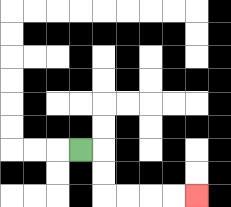{'start': '[3, 6]', 'end': '[8, 8]', 'path_directions': 'R,D,D,R,R,R,R', 'path_coordinates': '[[3, 6], [4, 6], [4, 7], [4, 8], [5, 8], [6, 8], [7, 8], [8, 8]]'}